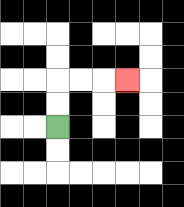{'start': '[2, 5]', 'end': '[5, 3]', 'path_directions': 'U,U,R,R,R', 'path_coordinates': '[[2, 5], [2, 4], [2, 3], [3, 3], [4, 3], [5, 3]]'}